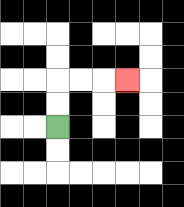{'start': '[2, 5]', 'end': '[5, 3]', 'path_directions': 'U,U,R,R,R', 'path_coordinates': '[[2, 5], [2, 4], [2, 3], [3, 3], [4, 3], [5, 3]]'}